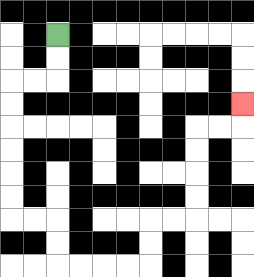{'start': '[2, 1]', 'end': '[10, 4]', 'path_directions': 'D,D,L,L,D,D,D,D,D,D,R,R,D,D,R,R,R,R,U,U,R,R,U,U,U,U,R,R,U', 'path_coordinates': '[[2, 1], [2, 2], [2, 3], [1, 3], [0, 3], [0, 4], [0, 5], [0, 6], [0, 7], [0, 8], [0, 9], [1, 9], [2, 9], [2, 10], [2, 11], [3, 11], [4, 11], [5, 11], [6, 11], [6, 10], [6, 9], [7, 9], [8, 9], [8, 8], [8, 7], [8, 6], [8, 5], [9, 5], [10, 5], [10, 4]]'}